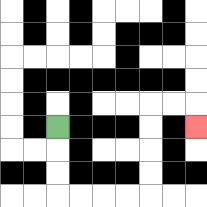{'start': '[2, 5]', 'end': '[8, 5]', 'path_directions': 'D,D,D,R,R,R,R,U,U,U,U,R,R,D', 'path_coordinates': '[[2, 5], [2, 6], [2, 7], [2, 8], [3, 8], [4, 8], [5, 8], [6, 8], [6, 7], [6, 6], [6, 5], [6, 4], [7, 4], [8, 4], [8, 5]]'}